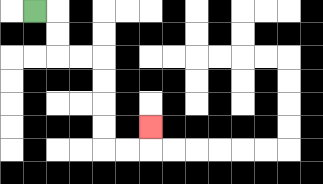{'start': '[1, 0]', 'end': '[6, 5]', 'path_directions': 'R,D,D,R,R,D,D,D,D,R,R,U', 'path_coordinates': '[[1, 0], [2, 0], [2, 1], [2, 2], [3, 2], [4, 2], [4, 3], [4, 4], [4, 5], [4, 6], [5, 6], [6, 6], [6, 5]]'}